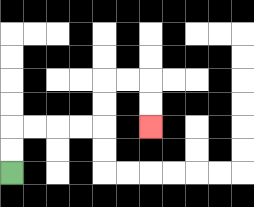{'start': '[0, 7]', 'end': '[6, 5]', 'path_directions': 'U,U,R,R,R,R,U,U,R,R,D,D', 'path_coordinates': '[[0, 7], [0, 6], [0, 5], [1, 5], [2, 5], [3, 5], [4, 5], [4, 4], [4, 3], [5, 3], [6, 3], [6, 4], [6, 5]]'}